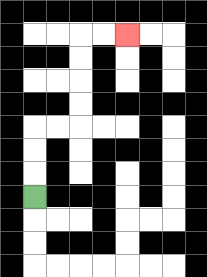{'start': '[1, 8]', 'end': '[5, 1]', 'path_directions': 'U,U,U,R,R,U,U,U,U,R,R', 'path_coordinates': '[[1, 8], [1, 7], [1, 6], [1, 5], [2, 5], [3, 5], [3, 4], [3, 3], [3, 2], [3, 1], [4, 1], [5, 1]]'}